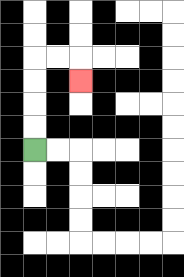{'start': '[1, 6]', 'end': '[3, 3]', 'path_directions': 'U,U,U,U,R,R,D', 'path_coordinates': '[[1, 6], [1, 5], [1, 4], [1, 3], [1, 2], [2, 2], [3, 2], [3, 3]]'}